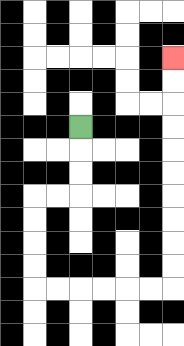{'start': '[3, 5]', 'end': '[7, 2]', 'path_directions': 'D,D,D,L,L,D,D,D,D,R,R,R,R,R,R,U,U,U,U,U,U,U,U,U,U', 'path_coordinates': '[[3, 5], [3, 6], [3, 7], [3, 8], [2, 8], [1, 8], [1, 9], [1, 10], [1, 11], [1, 12], [2, 12], [3, 12], [4, 12], [5, 12], [6, 12], [7, 12], [7, 11], [7, 10], [7, 9], [7, 8], [7, 7], [7, 6], [7, 5], [7, 4], [7, 3], [7, 2]]'}